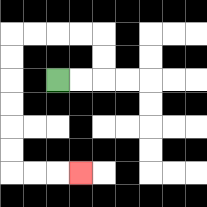{'start': '[2, 3]', 'end': '[3, 7]', 'path_directions': 'R,R,U,U,L,L,L,L,D,D,D,D,D,D,R,R,R', 'path_coordinates': '[[2, 3], [3, 3], [4, 3], [4, 2], [4, 1], [3, 1], [2, 1], [1, 1], [0, 1], [0, 2], [0, 3], [0, 4], [0, 5], [0, 6], [0, 7], [1, 7], [2, 7], [3, 7]]'}